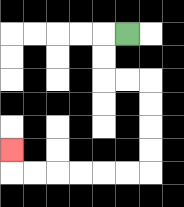{'start': '[5, 1]', 'end': '[0, 6]', 'path_directions': 'L,D,D,R,R,D,D,D,D,L,L,L,L,L,L,U', 'path_coordinates': '[[5, 1], [4, 1], [4, 2], [4, 3], [5, 3], [6, 3], [6, 4], [6, 5], [6, 6], [6, 7], [5, 7], [4, 7], [3, 7], [2, 7], [1, 7], [0, 7], [0, 6]]'}